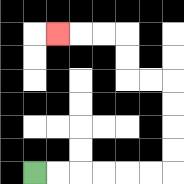{'start': '[1, 7]', 'end': '[2, 1]', 'path_directions': 'R,R,R,R,R,R,U,U,U,U,L,L,U,U,L,L,L', 'path_coordinates': '[[1, 7], [2, 7], [3, 7], [4, 7], [5, 7], [6, 7], [7, 7], [7, 6], [7, 5], [7, 4], [7, 3], [6, 3], [5, 3], [5, 2], [5, 1], [4, 1], [3, 1], [2, 1]]'}